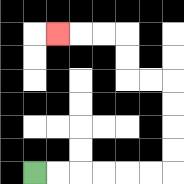{'start': '[1, 7]', 'end': '[2, 1]', 'path_directions': 'R,R,R,R,R,R,U,U,U,U,L,L,U,U,L,L,L', 'path_coordinates': '[[1, 7], [2, 7], [3, 7], [4, 7], [5, 7], [6, 7], [7, 7], [7, 6], [7, 5], [7, 4], [7, 3], [6, 3], [5, 3], [5, 2], [5, 1], [4, 1], [3, 1], [2, 1]]'}